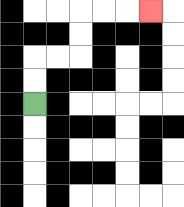{'start': '[1, 4]', 'end': '[6, 0]', 'path_directions': 'U,U,R,R,U,U,R,R,R', 'path_coordinates': '[[1, 4], [1, 3], [1, 2], [2, 2], [3, 2], [3, 1], [3, 0], [4, 0], [5, 0], [6, 0]]'}